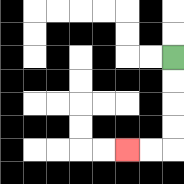{'start': '[7, 2]', 'end': '[5, 6]', 'path_directions': 'D,D,D,D,L,L', 'path_coordinates': '[[7, 2], [7, 3], [7, 4], [7, 5], [7, 6], [6, 6], [5, 6]]'}